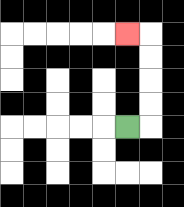{'start': '[5, 5]', 'end': '[5, 1]', 'path_directions': 'R,U,U,U,U,L', 'path_coordinates': '[[5, 5], [6, 5], [6, 4], [6, 3], [6, 2], [6, 1], [5, 1]]'}